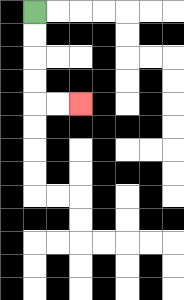{'start': '[1, 0]', 'end': '[3, 4]', 'path_directions': 'D,D,D,D,R,R', 'path_coordinates': '[[1, 0], [1, 1], [1, 2], [1, 3], [1, 4], [2, 4], [3, 4]]'}